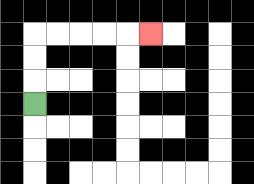{'start': '[1, 4]', 'end': '[6, 1]', 'path_directions': 'U,U,U,R,R,R,R,R', 'path_coordinates': '[[1, 4], [1, 3], [1, 2], [1, 1], [2, 1], [3, 1], [4, 1], [5, 1], [6, 1]]'}